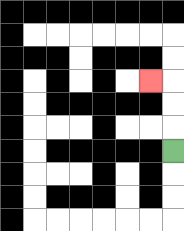{'start': '[7, 6]', 'end': '[6, 3]', 'path_directions': 'U,U,U,L', 'path_coordinates': '[[7, 6], [7, 5], [7, 4], [7, 3], [6, 3]]'}